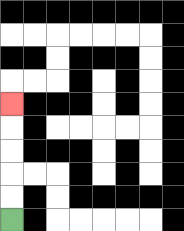{'start': '[0, 9]', 'end': '[0, 4]', 'path_directions': 'U,U,U,U,U', 'path_coordinates': '[[0, 9], [0, 8], [0, 7], [0, 6], [0, 5], [0, 4]]'}